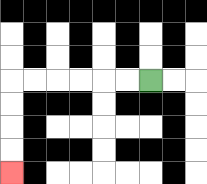{'start': '[6, 3]', 'end': '[0, 7]', 'path_directions': 'L,L,L,L,L,L,D,D,D,D', 'path_coordinates': '[[6, 3], [5, 3], [4, 3], [3, 3], [2, 3], [1, 3], [0, 3], [0, 4], [0, 5], [0, 6], [0, 7]]'}